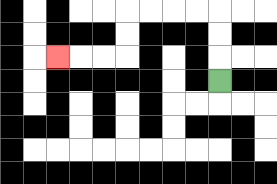{'start': '[9, 3]', 'end': '[2, 2]', 'path_directions': 'U,U,U,L,L,L,L,D,D,L,L,L', 'path_coordinates': '[[9, 3], [9, 2], [9, 1], [9, 0], [8, 0], [7, 0], [6, 0], [5, 0], [5, 1], [5, 2], [4, 2], [3, 2], [2, 2]]'}